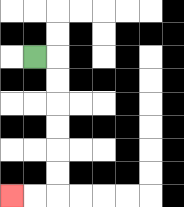{'start': '[1, 2]', 'end': '[0, 8]', 'path_directions': 'R,D,D,D,D,D,D,L,L', 'path_coordinates': '[[1, 2], [2, 2], [2, 3], [2, 4], [2, 5], [2, 6], [2, 7], [2, 8], [1, 8], [0, 8]]'}